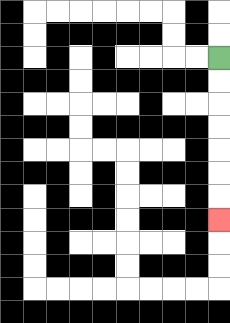{'start': '[9, 2]', 'end': '[9, 9]', 'path_directions': 'D,D,D,D,D,D,D', 'path_coordinates': '[[9, 2], [9, 3], [9, 4], [9, 5], [9, 6], [9, 7], [9, 8], [9, 9]]'}